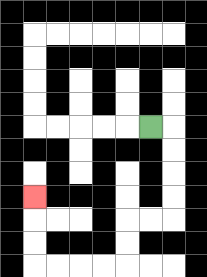{'start': '[6, 5]', 'end': '[1, 8]', 'path_directions': 'R,D,D,D,D,L,L,D,D,L,L,L,L,U,U,U', 'path_coordinates': '[[6, 5], [7, 5], [7, 6], [7, 7], [7, 8], [7, 9], [6, 9], [5, 9], [5, 10], [5, 11], [4, 11], [3, 11], [2, 11], [1, 11], [1, 10], [1, 9], [1, 8]]'}